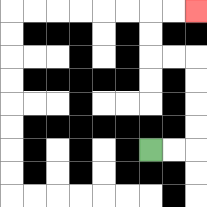{'start': '[6, 6]', 'end': '[8, 0]', 'path_directions': 'R,R,U,U,U,U,L,L,U,U,R,R', 'path_coordinates': '[[6, 6], [7, 6], [8, 6], [8, 5], [8, 4], [8, 3], [8, 2], [7, 2], [6, 2], [6, 1], [6, 0], [7, 0], [8, 0]]'}